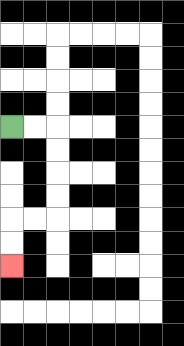{'start': '[0, 5]', 'end': '[0, 11]', 'path_directions': 'R,R,D,D,D,D,L,L,D,D', 'path_coordinates': '[[0, 5], [1, 5], [2, 5], [2, 6], [2, 7], [2, 8], [2, 9], [1, 9], [0, 9], [0, 10], [0, 11]]'}